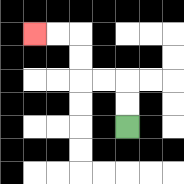{'start': '[5, 5]', 'end': '[1, 1]', 'path_directions': 'U,U,L,L,U,U,L,L', 'path_coordinates': '[[5, 5], [5, 4], [5, 3], [4, 3], [3, 3], [3, 2], [3, 1], [2, 1], [1, 1]]'}